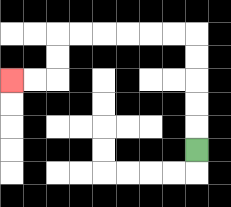{'start': '[8, 6]', 'end': '[0, 3]', 'path_directions': 'U,U,U,U,U,L,L,L,L,L,L,D,D,L,L', 'path_coordinates': '[[8, 6], [8, 5], [8, 4], [8, 3], [8, 2], [8, 1], [7, 1], [6, 1], [5, 1], [4, 1], [3, 1], [2, 1], [2, 2], [2, 3], [1, 3], [0, 3]]'}